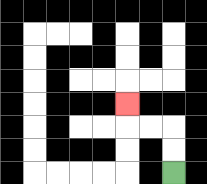{'start': '[7, 7]', 'end': '[5, 4]', 'path_directions': 'U,U,L,L,U', 'path_coordinates': '[[7, 7], [7, 6], [7, 5], [6, 5], [5, 5], [5, 4]]'}